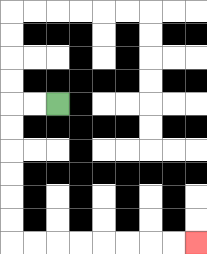{'start': '[2, 4]', 'end': '[8, 10]', 'path_directions': 'L,L,D,D,D,D,D,D,R,R,R,R,R,R,R,R', 'path_coordinates': '[[2, 4], [1, 4], [0, 4], [0, 5], [0, 6], [0, 7], [0, 8], [0, 9], [0, 10], [1, 10], [2, 10], [3, 10], [4, 10], [5, 10], [6, 10], [7, 10], [8, 10]]'}